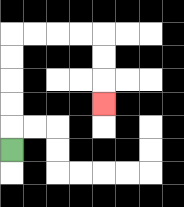{'start': '[0, 6]', 'end': '[4, 4]', 'path_directions': 'U,U,U,U,U,R,R,R,R,D,D,D', 'path_coordinates': '[[0, 6], [0, 5], [0, 4], [0, 3], [0, 2], [0, 1], [1, 1], [2, 1], [3, 1], [4, 1], [4, 2], [4, 3], [4, 4]]'}